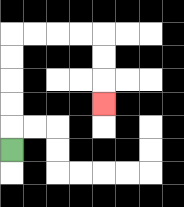{'start': '[0, 6]', 'end': '[4, 4]', 'path_directions': 'U,U,U,U,U,R,R,R,R,D,D,D', 'path_coordinates': '[[0, 6], [0, 5], [0, 4], [0, 3], [0, 2], [0, 1], [1, 1], [2, 1], [3, 1], [4, 1], [4, 2], [4, 3], [4, 4]]'}